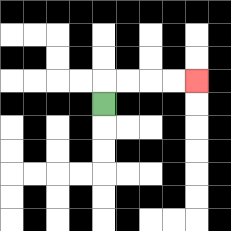{'start': '[4, 4]', 'end': '[8, 3]', 'path_directions': 'U,R,R,R,R', 'path_coordinates': '[[4, 4], [4, 3], [5, 3], [6, 3], [7, 3], [8, 3]]'}